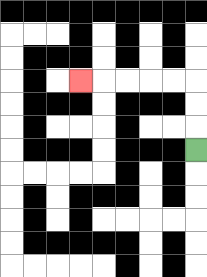{'start': '[8, 6]', 'end': '[3, 3]', 'path_directions': 'U,U,U,L,L,L,L,L', 'path_coordinates': '[[8, 6], [8, 5], [8, 4], [8, 3], [7, 3], [6, 3], [5, 3], [4, 3], [3, 3]]'}